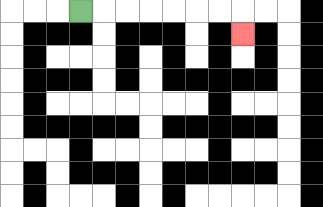{'start': '[3, 0]', 'end': '[10, 1]', 'path_directions': 'R,R,R,R,R,R,R,D', 'path_coordinates': '[[3, 0], [4, 0], [5, 0], [6, 0], [7, 0], [8, 0], [9, 0], [10, 0], [10, 1]]'}